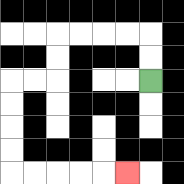{'start': '[6, 3]', 'end': '[5, 7]', 'path_directions': 'U,U,L,L,L,L,D,D,L,L,D,D,D,D,R,R,R,R,R', 'path_coordinates': '[[6, 3], [6, 2], [6, 1], [5, 1], [4, 1], [3, 1], [2, 1], [2, 2], [2, 3], [1, 3], [0, 3], [0, 4], [0, 5], [0, 6], [0, 7], [1, 7], [2, 7], [3, 7], [4, 7], [5, 7]]'}